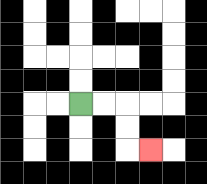{'start': '[3, 4]', 'end': '[6, 6]', 'path_directions': 'R,R,D,D,R', 'path_coordinates': '[[3, 4], [4, 4], [5, 4], [5, 5], [5, 6], [6, 6]]'}